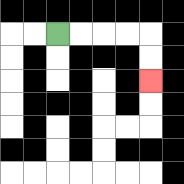{'start': '[2, 1]', 'end': '[6, 3]', 'path_directions': 'R,R,R,R,D,D', 'path_coordinates': '[[2, 1], [3, 1], [4, 1], [5, 1], [6, 1], [6, 2], [6, 3]]'}